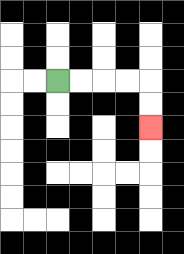{'start': '[2, 3]', 'end': '[6, 5]', 'path_directions': 'R,R,R,R,D,D', 'path_coordinates': '[[2, 3], [3, 3], [4, 3], [5, 3], [6, 3], [6, 4], [6, 5]]'}